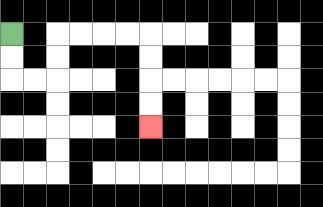{'start': '[0, 1]', 'end': '[6, 5]', 'path_directions': 'D,D,R,R,U,U,R,R,R,R,D,D,D,D', 'path_coordinates': '[[0, 1], [0, 2], [0, 3], [1, 3], [2, 3], [2, 2], [2, 1], [3, 1], [4, 1], [5, 1], [6, 1], [6, 2], [6, 3], [6, 4], [6, 5]]'}